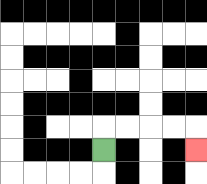{'start': '[4, 6]', 'end': '[8, 6]', 'path_directions': 'U,R,R,R,R,D', 'path_coordinates': '[[4, 6], [4, 5], [5, 5], [6, 5], [7, 5], [8, 5], [8, 6]]'}